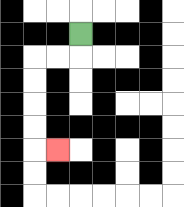{'start': '[3, 1]', 'end': '[2, 6]', 'path_directions': 'D,L,L,D,D,D,D,R', 'path_coordinates': '[[3, 1], [3, 2], [2, 2], [1, 2], [1, 3], [1, 4], [1, 5], [1, 6], [2, 6]]'}